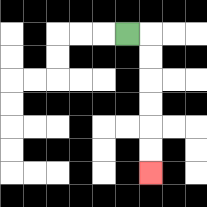{'start': '[5, 1]', 'end': '[6, 7]', 'path_directions': 'R,D,D,D,D,D,D', 'path_coordinates': '[[5, 1], [6, 1], [6, 2], [6, 3], [6, 4], [6, 5], [6, 6], [6, 7]]'}